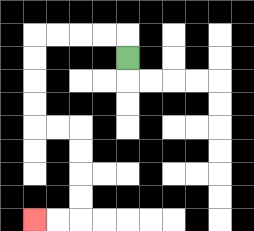{'start': '[5, 2]', 'end': '[1, 9]', 'path_directions': 'U,L,L,L,L,D,D,D,D,R,R,D,D,D,D,L,L', 'path_coordinates': '[[5, 2], [5, 1], [4, 1], [3, 1], [2, 1], [1, 1], [1, 2], [1, 3], [1, 4], [1, 5], [2, 5], [3, 5], [3, 6], [3, 7], [3, 8], [3, 9], [2, 9], [1, 9]]'}